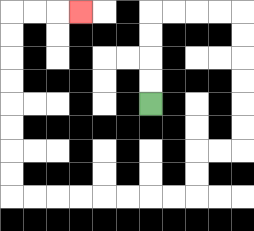{'start': '[6, 4]', 'end': '[3, 0]', 'path_directions': 'U,U,U,U,R,R,R,R,D,D,D,D,D,D,L,L,D,D,L,L,L,L,L,L,L,L,U,U,U,U,U,U,U,U,R,R,R', 'path_coordinates': '[[6, 4], [6, 3], [6, 2], [6, 1], [6, 0], [7, 0], [8, 0], [9, 0], [10, 0], [10, 1], [10, 2], [10, 3], [10, 4], [10, 5], [10, 6], [9, 6], [8, 6], [8, 7], [8, 8], [7, 8], [6, 8], [5, 8], [4, 8], [3, 8], [2, 8], [1, 8], [0, 8], [0, 7], [0, 6], [0, 5], [0, 4], [0, 3], [0, 2], [0, 1], [0, 0], [1, 0], [2, 0], [3, 0]]'}